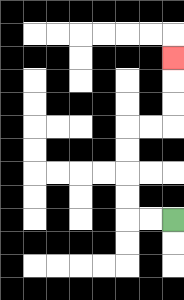{'start': '[7, 9]', 'end': '[7, 2]', 'path_directions': 'L,L,U,U,U,U,R,R,U,U,U', 'path_coordinates': '[[7, 9], [6, 9], [5, 9], [5, 8], [5, 7], [5, 6], [5, 5], [6, 5], [7, 5], [7, 4], [7, 3], [7, 2]]'}